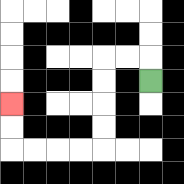{'start': '[6, 3]', 'end': '[0, 4]', 'path_directions': 'U,L,L,D,D,D,D,L,L,L,L,U,U', 'path_coordinates': '[[6, 3], [6, 2], [5, 2], [4, 2], [4, 3], [4, 4], [4, 5], [4, 6], [3, 6], [2, 6], [1, 6], [0, 6], [0, 5], [0, 4]]'}